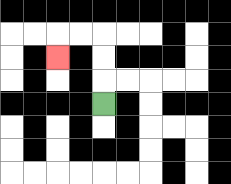{'start': '[4, 4]', 'end': '[2, 2]', 'path_directions': 'U,U,U,L,L,D', 'path_coordinates': '[[4, 4], [4, 3], [4, 2], [4, 1], [3, 1], [2, 1], [2, 2]]'}